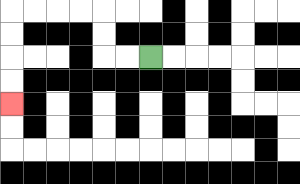{'start': '[6, 2]', 'end': '[0, 4]', 'path_directions': 'L,L,U,U,L,L,L,L,D,D,D,D', 'path_coordinates': '[[6, 2], [5, 2], [4, 2], [4, 1], [4, 0], [3, 0], [2, 0], [1, 0], [0, 0], [0, 1], [0, 2], [0, 3], [0, 4]]'}